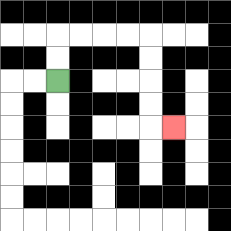{'start': '[2, 3]', 'end': '[7, 5]', 'path_directions': 'U,U,R,R,R,R,D,D,D,D,R', 'path_coordinates': '[[2, 3], [2, 2], [2, 1], [3, 1], [4, 1], [5, 1], [6, 1], [6, 2], [6, 3], [6, 4], [6, 5], [7, 5]]'}